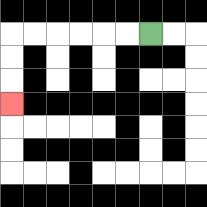{'start': '[6, 1]', 'end': '[0, 4]', 'path_directions': 'L,L,L,L,L,L,D,D,D', 'path_coordinates': '[[6, 1], [5, 1], [4, 1], [3, 1], [2, 1], [1, 1], [0, 1], [0, 2], [0, 3], [0, 4]]'}